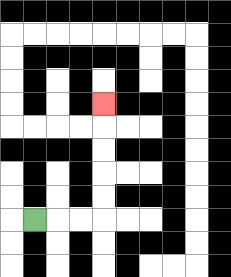{'start': '[1, 9]', 'end': '[4, 4]', 'path_directions': 'R,R,R,U,U,U,U,U', 'path_coordinates': '[[1, 9], [2, 9], [3, 9], [4, 9], [4, 8], [4, 7], [4, 6], [4, 5], [4, 4]]'}